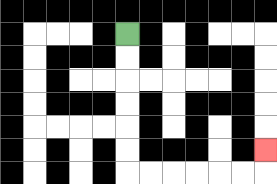{'start': '[5, 1]', 'end': '[11, 6]', 'path_directions': 'D,D,D,D,D,D,R,R,R,R,R,R,U', 'path_coordinates': '[[5, 1], [5, 2], [5, 3], [5, 4], [5, 5], [5, 6], [5, 7], [6, 7], [7, 7], [8, 7], [9, 7], [10, 7], [11, 7], [11, 6]]'}